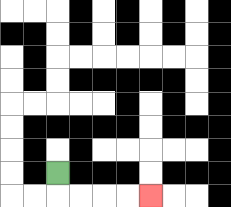{'start': '[2, 7]', 'end': '[6, 8]', 'path_directions': 'D,R,R,R,R', 'path_coordinates': '[[2, 7], [2, 8], [3, 8], [4, 8], [5, 8], [6, 8]]'}